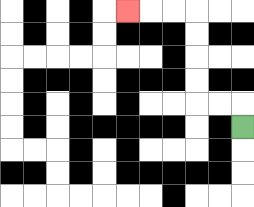{'start': '[10, 5]', 'end': '[5, 0]', 'path_directions': 'U,L,L,U,U,U,U,L,L,L', 'path_coordinates': '[[10, 5], [10, 4], [9, 4], [8, 4], [8, 3], [8, 2], [8, 1], [8, 0], [7, 0], [6, 0], [5, 0]]'}